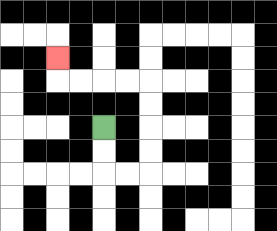{'start': '[4, 5]', 'end': '[2, 2]', 'path_directions': 'D,D,R,R,U,U,U,U,L,L,L,L,U', 'path_coordinates': '[[4, 5], [4, 6], [4, 7], [5, 7], [6, 7], [6, 6], [6, 5], [6, 4], [6, 3], [5, 3], [4, 3], [3, 3], [2, 3], [2, 2]]'}